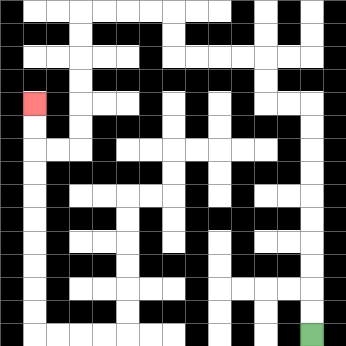{'start': '[13, 14]', 'end': '[1, 4]', 'path_directions': 'U,U,U,U,U,U,U,U,U,U,L,L,U,U,L,L,L,L,U,U,L,L,L,L,D,D,D,D,D,D,L,L,U,U', 'path_coordinates': '[[13, 14], [13, 13], [13, 12], [13, 11], [13, 10], [13, 9], [13, 8], [13, 7], [13, 6], [13, 5], [13, 4], [12, 4], [11, 4], [11, 3], [11, 2], [10, 2], [9, 2], [8, 2], [7, 2], [7, 1], [7, 0], [6, 0], [5, 0], [4, 0], [3, 0], [3, 1], [3, 2], [3, 3], [3, 4], [3, 5], [3, 6], [2, 6], [1, 6], [1, 5], [1, 4]]'}